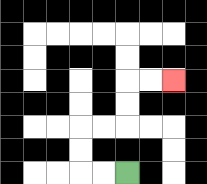{'start': '[5, 7]', 'end': '[7, 3]', 'path_directions': 'L,L,U,U,R,R,U,U,R,R', 'path_coordinates': '[[5, 7], [4, 7], [3, 7], [3, 6], [3, 5], [4, 5], [5, 5], [5, 4], [5, 3], [6, 3], [7, 3]]'}